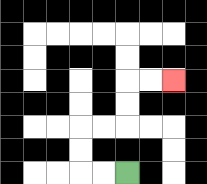{'start': '[5, 7]', 'end': '[7, 3]', 'path_directions': 'L,L,U,U,R,R,U,U,R,R', 'path_coordinates': '[[5, 7], [4, 7], [3, 7], [3, 6], [3, 5], [4, 5], [5, 5], [5, 4], [5, 3], [6, 3], [7, 3]]'}